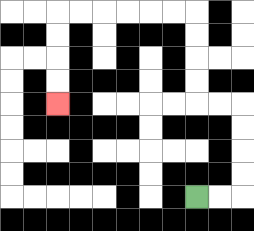{'start': '[8, 8]', 'end': '[2, 4]', 'path_directions': 'R,R,U,U,U,U,L,L,U,U,U,U,L,L,L,L,L,L,D,D,D,D', 'path_coordinates': '[[8, 8], [9, 8], [10, 8], [10, 7], [10, 6], [10, 5], [10, 4], [9, 4], [8, 4], [8, 3], [8, 2], [8, 1], [8, 0], [7, 0], [6, 0], [5, 0], [4, 0], [3, 0], [2, 0], [2, 1], [2, 2], [2, 3], [2, 4]]'}